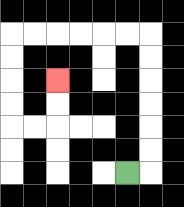{'start': '[5, 7]', 'end': '[2, 3]', 'path_directions': 'R,U,U,U,U,U,U,L,L,L,L,L,L,D,D,D,D,R,R,U,U', 'path_coordinates': '[[5, 7], [6, 7], [6, 6], [6, 5], [6, 4], [6, 3], [6, 2], [6, 1], [5, 1], [4, 1], [3, 1], [2, 1], [1, 1], [0, 1], [0, 2], [0, 3], [0, 4], [0, 5], [1, 5], [2, 5], [2, 4], [2, 3]]'}